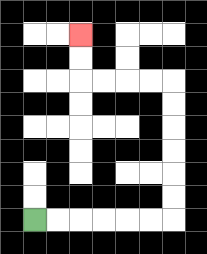{'start': '[1, 9]', 'end': '[3, 1]', 'path_directions': 'R,R,R,R,R,R,U,U,U,U,U,U,L,L,L,L,U,U', 'path_coordinates': '[[1, 9], [2, 9], [3, 9], [4, 9], [5, 9], [6, 9], [7, 9], [7, 8], [7, 7], [7, 6], [7, 5], [7, 4], [7, 3], [6, 3], [5, 3], [4, 3], [3, 3], [3, 2], [3, 1]]'}